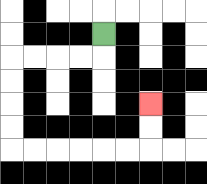{'start': '[4, 1]', 'end': '[6, 4]', 'path_directions': 'D,L,L,L,L,D,D,D,D,R,R,R,R,R,R,U,U', 'path_coordinates': '[[4, 1], [4, 2], [3, 2], [2, 2], [1, 2], [0, 2], [0, 3], [0, 4], [0, 5], [0, 6], [1, 6], [2, 6], [3, 6], [4, 6], [5, 6], [6, 6], [6, 5], [6, 4]]'}